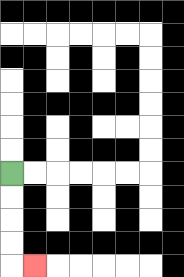{'start': '[0, 7]', 'end': '[1, 11]', 'path_directions': 'D,D,D,D,R', 'path_coordinates': '[[0, 7], [0, 8], [0, 9], [0, 10], [0, 11], [1, 11]]'}